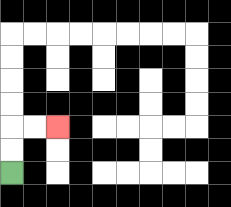{'start': '[0, 7]', 'end': '[2, 5]', 'path_directions': 'U,U,R,R', 'path_coordinates': '[[0, 7], [0, 6], [0, 5], [1, 5], [2, 5]]'}